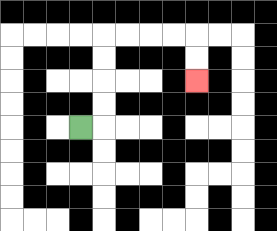{'start': '[3, 5]', 'end': '[8, 3]', 'path_directions': 'R,U,U,U,U,R,R,R,R,D,D', 'path_coordinates': '[[3, 5], [4, 5], [4, 4], [4, 3], [4, 2], [4, 1], [5, 1], [6, 1], [7, 1], [8, 1], [8, 2], [8, 3]]'}